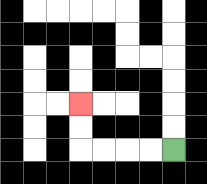{'start': '[7, 6]', 'end': '[3, 4]', 'path_directions': 'L,L,L,L,U,U', 'path_coordinates': '[[7, 6], [6, 6], [5, 6], [4, 6], [3, 6], [3, 5], [3, 4]]'}